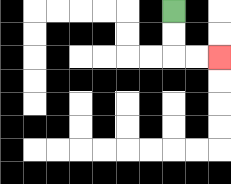{'start': '[7, 0]', 'end': '[9, 2]', 'path_directions': 'D,D,R,R', 'path_coordinates': '[[7, 0], [7, 1], [7, 2], [8, 2], [9, 2]]'}